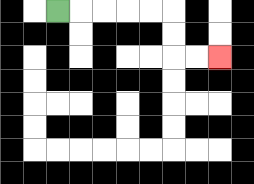{'start': '[2, 0]', 'end': '[9, 2]', 'path_directions': 'R,R,R,R,R,D,D,R,R', 'path_coordinates': '[[2, 0], [3, 0], [4, 0], [5, 0], [6, 0], [7, 0], [7, 1], [7, 2], [8, 2], [9, 2]]'}